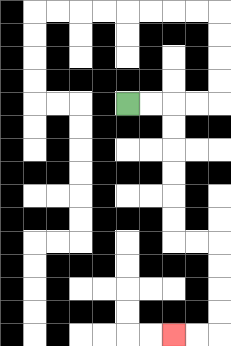{'start': '[5, 4]', 'end': '[7, 14]', 'path_directions': 'R,R,D,D,D,D,D,D,R,R,D,D,D,D,L,L', 'path_coordinates': '[[5, 4], [6, 4], [7, 4], [7, 5], [7, 6], [7, 7], [7, 8], [7, 9], [7, 10], [8, 10], [9, 10], [9, 11], [9, 12], [9, 13], [9, 14], [8, 14], [7, 14]]'}